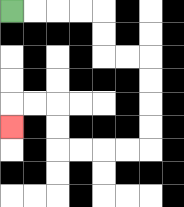{'start': '[0, 0]', 'end': '[0, 5]', 'path_directions': 'R,R,R,R,D,D,R,R,D,D,D,D,L,L,L,L,U,U,L,L,D', 'path_coordinates': '[[0, 0], [1, 0], [2, 0], [3, 0], [4, 0], [4, 1], [4, 2], [5, 2], [6, 2], [6, 3], [6, 4], [6, 5], [6, 6], [5, 6], [4, 6], [3, 6], [2, 6], [2, 5], [2, 4], [1, 4], [0, 4], [0, 5]]'}